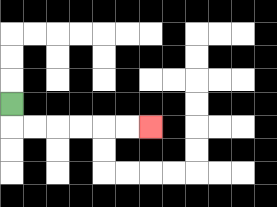{'start': '[0, 4]', 'end': '[6, 5]', 'path_directions': 'D,R,R,R,R,R,R', 'path_coordinates': '[[0, 4], [0, 5], [1, 5], [2, 5], [3, 5], [4, 5], [5, 5], [6, 5]]'}